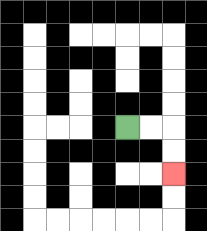{'start': '[5, 5]', 'end': '[7, 7]', 'path_directions': 'R,R,D,D', 'path_coordinates': '[[5, 5], [6, 5], [7, 5], [7, 6], [7, 7]]'}